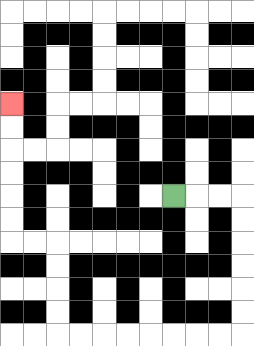{'start': '[7, 8]', 'end': '[0, 4]', 'path_directions': 'R,R,R,D,D,D,D,D,D,L,L,L,L,L,L,L,L,U,U,U,U,L,L,U,U,U,U,U,U', 'path_coordinates': '[[7, 8], [8, 8], [9, 8], [10, 8], [10, 9], [10, 10], [10, 11], [10, 12], [10, 13], [10, 14], [9, 14], [8, 14], [7, 14], [6, 14], [5, 14], [4, 14], [3, 14], [2, 14], [2, 13], [2, 12], [2, 11], [2, 10], [1, 10], [0, 10], [0, 9], [0, 8], [0, 7], [0, 6], [0, 5], [0, 4]]'}